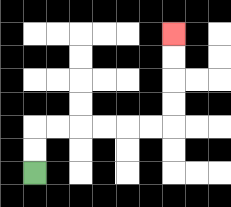{'start': '[1, 7]', 'end': '[7, 1]', 'path_directions': 'U,U,R,R,R,R,R,R,U,U,U,U', 'path_coordinates': '[[1, 7], [1, 6], [1, 5], [2, 5], [3, 5], [4, 5], [5, 5], [6, 5], [7, 5], [7, 4], [7, 3], [7, 2], [7, 1]]'}